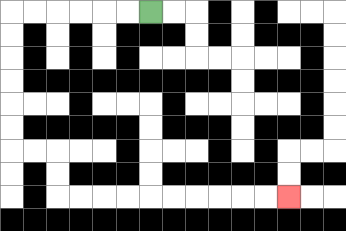{'start': '[6, 0]', 'end': '[12, 8]', 'path_directions': 'L,L,L,L,L,L,D,D,D,D,D,D,R,R,D,D,R,R,R,R,R,R,R,R,R,R', 'path_coordinates': '[[6, 0], [5, 0], [4, 0], [3, 0], [2, 0], [1, 0], [0, 0], [0, 1], [0, 2], [0, 3], [0, 4], [0, 5], [0, 6], [1, 6], [2, 6], [2, 7], [2, 8], [3, 8], [4, 8], [5, 8], [6, 8], [7, 8], [8, 8], [9, 8], [10, 8], [11, 8], [12, 8]]'}